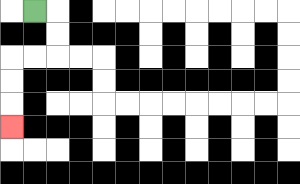{'start': '[1, 0]', 'end': '[0, 5]', 'path_directions': 'R,D,D,L,L,D,D,D', 'path_coordinates': '[[1, 0], [2, 0], [2, 1], [2, 2], [1, 2], [0, 2], [0, 3], [0, 4], [0, 5]]'}